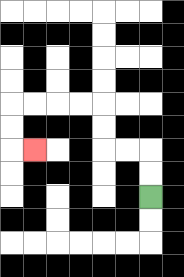{'start': '[6, 8]', 'end': '[1, 6]', 'path_directions': 'U,U,L,L,U,U,L,L,L,L,D,D,R', 'path_coordinates': '[[6, 8], [6, 7], [6, 6], [5, 6], [4, 6], [4, 5], [4, 4], [3, 4], [2, 4], [1, 4], [0, 4], [0, 5], [0, 6], [1, 6]]'}